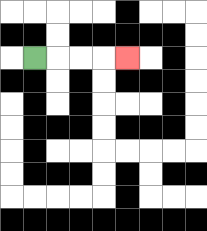{'start': '[1, 2]', 'end': '[5, 2]', 'path_directions': 'R,R,R,R', 'path_coordinates': '[[1, 2], [2, 2], [3, 2], [4, 2], [5, 2]]'}